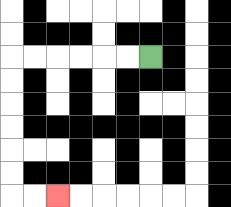{'start': '[6, 2]', 'end': '[2, 8]', 'path_directions': 'L,L,L,L,L,L,D,D,D,D,D,D,R,R', 'path_coordinates': '[[6, 2], [5, 2], [4, 2], [3, 2], [2, 2], [1, 2], [0, 2], [0, 3], [0, 4], [0, 5], [0, 6], [0, 7], [0, 8], [1, 8], [2, 8]]'}